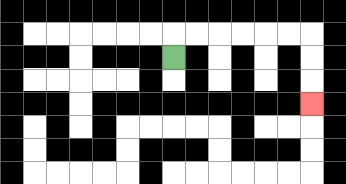{'start': '[7, 2]', 'end': '[13, 4]', 'path_directions': 'U,R,R,R,R,R,R,D,D,D', 'path_coordinates': '[[7, 2], [7, 1], [8, 1], [9, 1], [10, 1], [11, 1], [12, 1], [13, 1], [13, 2], [13, 3], [13, 4]]'}